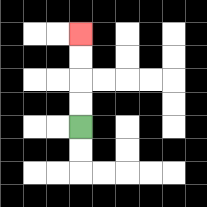{'start': '[3, 5]', 'end': '[3, 1]', 'path_directions': 'U,U,U,U', 'path_coordinates': '[[3, 5], [3, 4], [3, 3], [3, 2], [3, 1]]'}